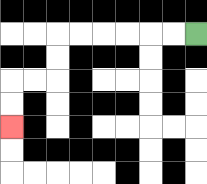{'start': '[8, 1]', 'end': '[0, 5]', 'path_directions': 'L,L,L,L,L,L,D,D,L,L,D,D', 'path_coordinates': '[[8, 1], [7, 1], [6, 1], [5, 1], [4, 1], [3, 1], [2, 1], [2, 2], [2, 3], [1, 3], [0, 3], [0, 4], [0, 5]]'}